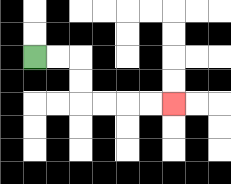{'start': '[1, 2]', 'end': '[7, 4]', 'path_directions': 'R,R,D,D,R,R,R,R', 'path_coordinates': '[[1, 2], [2, 2], [3, 2], [3, 3], [3, 4], [4, 4], [5, 4], [6, 4], [7, 4]]'}